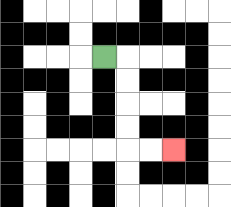{'start': '[4, 2]', 'end': '[7, 6]', 'path_directions': 'R,D,D,D,D,R,R', 'path_coordinates': '[[4, 2], [5, 2], [5, 3], [5, 4], [5, 5], [5, 6], [6, 6], [7, 6]]'}